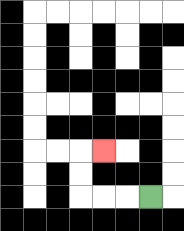{'start': '[6, 8]', 'end': '[4, 6]', 'path_directions': 'L,L,L,U,U,R', 'path_coordinates': '[[6, 8], [5, 8], [4, 8], [3, 8], [3, 7], [3, 6], [4, 6]]'}